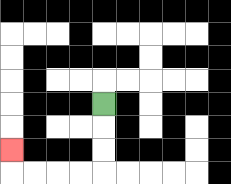{'start': '[4, 4]', 'end': '[0, 6]', 'path_directions': 'D,D,D,L,L,L,L,U', 'path_coordinates': '[[4, 4], [4, 5], [4, 6], [4, 7], [3, 7], [2, 7], [1, 7], [0, 7], [0, 6]]'}